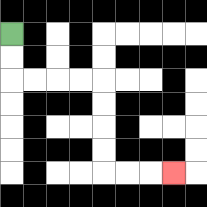{'start': '[0, 1]', 'end': '[7, 7]', 'path_directions': 'D,D,R,R,R,R,D,D,D,D,R,R,R', 'path_coordinates': '[[0, 1], [0, 2], [0, 3], [1, 3], [2, 3], [3, 3], [4, 3], [4, 4], [4, 5], [4, 6], [4, 7], [5, 7], [6, 7], [7, 7]]'}